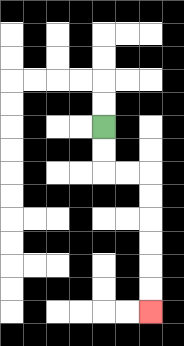{'start': '[4, 5]', 'end': '[6, 13]', 'path_directions': 'D,D,R,R,D,D,D,D,D,D', 'path_coordinates': '[[4, 5], [4, 6], [4, 7], [5, 7], [6, 7], [6, 8], [6, 9], [6, 10], [6, 11], [6, 12], [6, 13]]'}